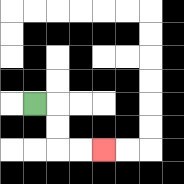{'start': '[1, 4]', 'end': '[4, 6]', 'path_directions': 'R,D,D,R,R', 'path_coordinates': '[[1, 4], [2, 4], [2, 5], [2, 6], [3, 6], [4, 6]]'}